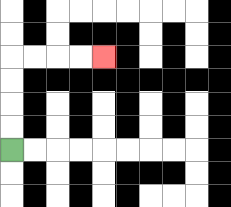{'start': '[0, 6]', 'end': '[4, 2]', 'path_directions': 'U,U,U,U,R,R,R,R', 'path_coordinates': '[[0, 6], [0, 5], [0, 4], [0, 3], [0, 2], [1, 2], [2, 2], [3, 2], [4, 2]]'}